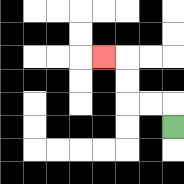{'start': '[7, 5]', 'end': '[4, 2]', 'path_directions': 'U,L,L,U,U,L', 'path_coordinates': '[[7, 5], [7, 4], [6, 4], [5, 4], [5, 3], [5, 2], [4, 2]]'}